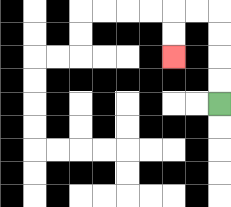{'start': '[9, 4]', 'end': '[7, 2]', 'path_directions': 'U,U,U,U,L,L,D,D', 'path_coordinates': '[[9, 4], [9, 3], [9, 2], [9, 1], [9, 0], [8, 0], [7, 0], [7, 1], [7, 2]]'}